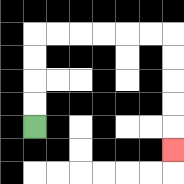{'start': '[1, 5]', 'end': '[7, 6]', 'path_directions': 'U,U,U,U,R,R,R,R,R,R,D,D,D,D,D', 'path_coordinates': '[[1, 5], [1, 4], [1, 3], [1, 2], [1, 1], [2, 1], [3, 1], [4, 1], [5, 1], [6, 1], [7, 1], [7, 2], [7, 3], [7, 4], [7, 5], [7, 6]]'}